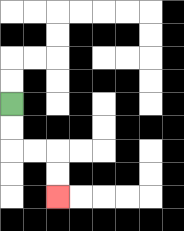{'start': '[0, 4]', 'end': '[2, 8]', 'path_directions': 'D,D,R,R,D,D', 'path_coordinates': '[[0, 4], [0, 5], [0, 6], [1, 6], [2, 6], [2, 7], [2, 8]]'}